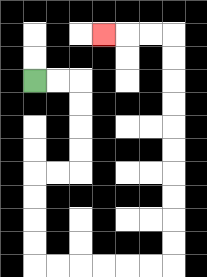{'start': '[1, 3]', 'end': '[4, 1]', 'path_directions': 'R,R,D,D,D,D,L,L,D,D,D,D,R,R,R,R,R,R,U,U,U,U,U,U,U,U,U,U,L,L,L', 'path_coordinates': '[[1, 3], [2, 3], [3, 3], [3, 4], [3, 5], [3, 6], [3, 7], [2, 7], [1, 7], [1, 8], [1, 9], [1, 10], [1, 11], [2, 11], [3, 11], [4, 11], [5, 11], [6, 11], [7, 11], [7, 10], [7, 9], [7, 8], [7, 7], [7, 6], [7, 5], [7, 4], [7, 3], [7, 2], [7, 1], [6, 1], [5, 1], [4, 1]]'}